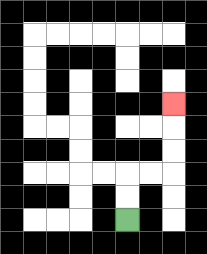{'start': '[5, 9]', 'end': '[7, 4]', 'path_directions': 'U,U,R,R,U,U,U', 'path_coordinates': '[[5, 9], [5, 8], [5, 7], [6, 7], [7, 7], [7, 6], [7, 5], [7, 4]]'}